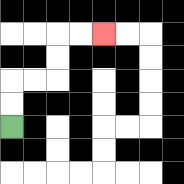{'start': '[0, 5]', 'end': '[4, 1]', 'path_directions': 'U,U,R,R,U,U,R,R', 'path_coordinates': '[[0, 5], [0, 4], [0, 3], [1, 3], [2, 3], [2, 2], [2, 1], [3, 1], [4, 1]]'}